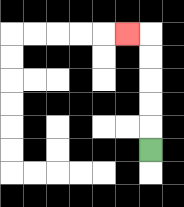{'start': '[6, 6]', 'end': '[5, 1]', 'path_directions': 'U,U,U,U,U,L', 'path_coordinates': '[[6, 6], [6, 5], [6, 4], [6, 3], [6, 2], [6, 1], [5, 1]]'}